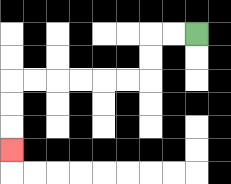{'start': '[8, 1]', 'end': '[0, 6]', 'path_directions': 'L,L,D,D,L,L,L,L,L,L,D,D,D', 'path_coordinates': '[[8, 1], [7, 1], [6, 1], [6, 2], [6, 3], [5, 3], [4, 3], [3, 3], [2, 3], [1, 3], [0, 3], [0, 4], [0, 5], [0, 6]]'}